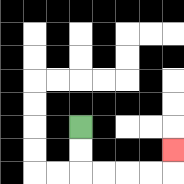{'start': '[3, 5]', 'end': '[7, 6]', 'path_directions': 'D,D,R,R,R,R,U', 'path_coordinates': '[[3, 5], [3, 6], [3, 7], [4, 7], [5, 7], [6, 7], [7, 7], [7, 6]]'}